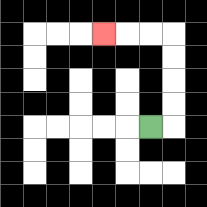{'start': '[6, 5]', 'end': '[4, 1]', 'path_directions': 'R,U,U,U,U,L,L,L', 'path_coordinates': '[[6, 5], [7, 5], [7, 4], [7, 3], [7, 2], [7, 1], [6, 1], [5, 1], [4, 1]]'}